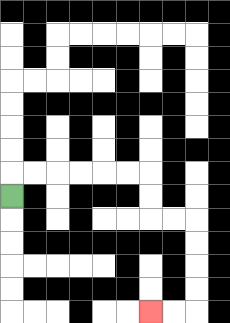{'start': '[0, 8]', 'end': '[6, 13]', 'path_directions': 'U,R,R,R,R,R,R,D,D,R,R,D,D,D,D,L,L', 'path_coordinates': '[[0, 8], [0, 7], [1, 7], [2, 7], [3, 7], [4, 7], [5, 7], [6, 7], [6, 8], [6, 9], [7, 9], [8, 9], [8, 10], [8, 11], [8, 12], [8, 13], [7, 13], [6, 13]]'}